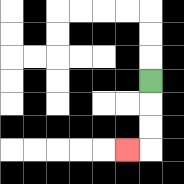{'start': '[6, 3]', 'end': '[5, 6]', 'path_directions': 'D,D,D,L', 'path_coordinates': '[[6, 3], [6, 4], [6, 5], [6, 6], [5, 6]]'}